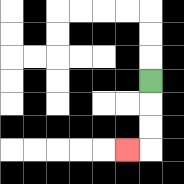{'start': '[6, 3]', 'end': '[5, 6]', 'path_directions': 'D,D,D,L', 'path_coordinates': '[[6, 3], [6, 4], [6, 5], [6, 6], [5, 6]]'}